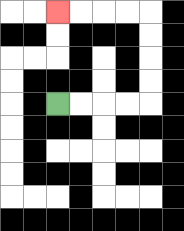{'start': '[2, 4]', 'end': '[2, 0]', 'path_directions': 'R,R,R,R,U,U,U,U,L,L,L,L', 'path_coordinates': '[[2, 4], [3, 4], [4, 4], [5, 4], [6, 4], [6, 3], [6, 2], [6, 1], [6, 0], [5, 0], [4, 0], [3, 0], [2, 0]]'}